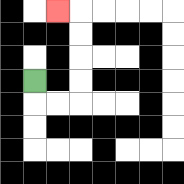{'start': '[1, 3]', 'end': '[2, 0]', 'path_directions': 'D,R,R,U,U,U,U,L', 'path_coordinates': '[[1, 3], [1, 4], [2, 4], [3, 4], [3, 3], [3, 2], [3, 1], [3, 0], [2, 0]]'}